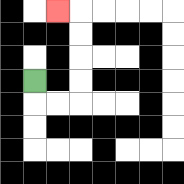{'start': '[1, 3]', 'end': '[2, 0]', 'path_directions': 'D,R,R,U,U,U,U,L', 'path_coordinates': '[[1, 3], [1, 4], [2, 4], [3, 4], [3, 3], [3, 2], [3, 1], [3, 0], [2, 0]]'}